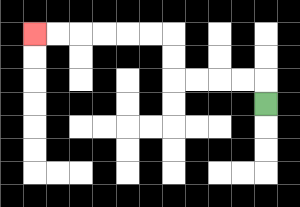{'start': '[11, 4]', 'end': '[1, 1]', 'path_directions': 'U,L,L,L,L,U,U,L,L,L,L,L,L', 'path_coordinates': '[[11, 4], [11, 3], [10, 3], [9, 3], [8, 3], [7, 3], [7, 2], [7, 1], [6, 1], [5, 1], [4, 1], [3, 1], [2, 1], [1, 1]]'}